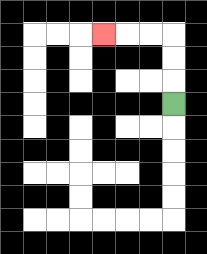{'start': '[7, 4]', 'end': '[4, 1]', 'path_directions': 'U,U,U,L,L,L', 'path_coordinates': '[[7, 4], [7, 3], [7, 2], [7, 1], [6, 1], [5, 1], [4, 1]]'}